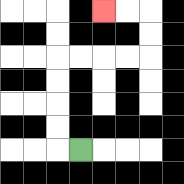{'start': '[3, 6]', 'end': '[4, 0]', 'path_directions': 'L,U,U,U,U,R,R,R,R,U,U,L,L', 'path_coordinates': '[[3, 6], [2, 6], [2, 5], [2, 4], [2, 3], [2, 2], [3, 2], [4, 2], [5, 2], [6, 2], [6, 1], [6, 0], [5, 0], [4, 0]]'}